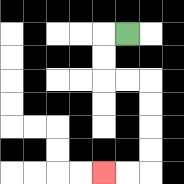{'start': '[5, 1]', 'end': '[4, 7]', 'path_directions': 'L,D,D,R,R,D,D,D,D,L,L', 'path_coordinates': '[[5, 1], [4, 1], [4, 2], [4, 3], [5, 3], [6, 3], [6, 4], [6, 5], [6, 6], [6, 7], [5, 7], [4, 7]]'}